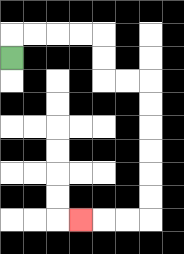{'start': '[0, 2]', 'end': '[3, 9]', 'path_directions': 'U,R,R,R,R,D,D,R,R,D,D,D,D,D,D,L,L,L', 'path_coordinates': '[[0, 2], [0, 1], [1, 1], [2, 1], [3, 1], [4, 1], [4, 2], [4, 3], [5, 3], [6, 3], [6, 4], [6, 5], [6, 6], [6, 7], [6, 8], [6, 9], [5, 9], [4, 9], [3, 9]]'}